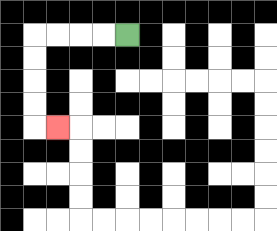{'start': '[5, 1]', 'end': '[2, 5]', 'path_directions': 'L,L,L,L,D,D,D,D,R', 'path_coordinates': '[[5, 1], [4, 1], [3, 1], [2, 1], [1, 1], [1, 2], [1, 3], [1, 4], [1, 5], [2, 5]]'}